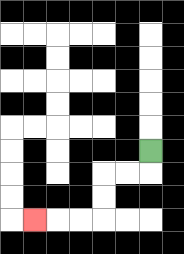{'start': '[6, 6]', 'end': '[1, 9]', 'path_directions': 'D,L,L,D,D,L,L,L', 'path_coordinates': '[[6, 6], [6, 7], [5, 7], [4, 7], [4, 8], [4, 9], [3, 9], [2, 9], [1, 9]]'}